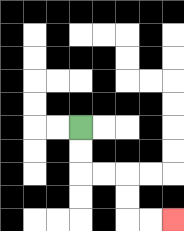{'start': '[3, 5]', 'end': '[7, 9]', 'path_directions': 'D,D,R,R,D,D,R,R', 'path_coordinates': '[[3, 5], [3, 6], [3, 7], [4, 7], [5, 7], [5, 8], [5, 9], [6, 9], [7, 9]]'}